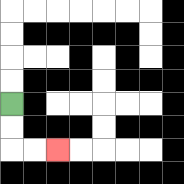{'start': '[0, 4]', 'end': '[2, 6]', 'path_directions': 'D,D,R,R', 'path_coordinates': '[[0, 4], [0, 5], [0, 6], [1, 6], [2, 6]]'}